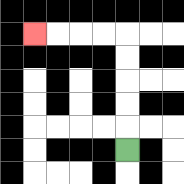{'start': '[5, 6]', 'end': '[1, 1]', 'path_directions': 'U,U,U,U,U,L,L,L,L', 'path_coordinates': '[[5, 6], [5, 5], [5, 4], [5, 3], [5, 2], [5, 1], [4, 1], [3, 1], [2, 1], [1, 1]]'}